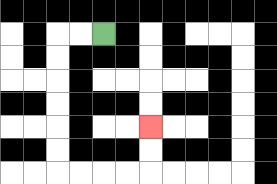{'start': '[4, 1]', 'end': '[6, 5]', 'path_directions': 'L,L,D,D,D,D,D,D,R,R,R,R,U,U', 'path_coordinates': '[[4, 1], [3, 1], [2, 1], [2, 2], [2, 3], [2, 4], [2, 5], [2, 6], [2, 7], [3, 7], [4, 7], [5, 7], [6, 7], [6, 6], [6, 5]]'}